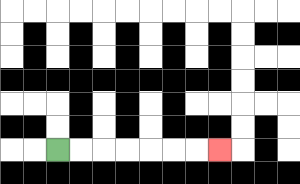{'start': '[2, 6]', 'end': '[9, 6]', 'path_directions': 'R,R,R,R,R,R,R', 'path_coordinates': '[[2, 6], [3, 6], [4, 6], [5, 6], [6, 6], [7, 6], [8, 6], [9, 6]]'}